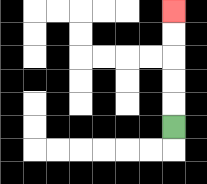{'start': '[7, 5]', 'end': '[7, 0]', 'path_directions': 'U,U,U,U,U', 'path_coordinates': '[[7, 5], [7, 4], [7, 3], [7, 2], [7, 1], [7, 0]]'}